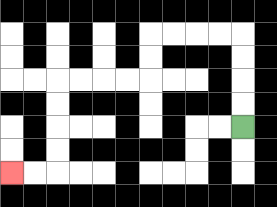{'start': '[10, 5]', 'end': '[0, 7]', 'path_directions': 'U,U,U,U,L,L,L,L,D,D,L,L,L,L,D,D,D,D,L,L', 'path_coordinates': '[[10, 5], [10, 4], [10, 3], [10, 2], [10, 1], [9, 1], [8, 1], [7, 1], [6, 1], [6, 2], [6, 3], [5, 3], [4, 3], [3, 3], [2, 3], [2, 4], [2, 5], [2, 6], [2, 7], [1, 7], [0, 7]]'}